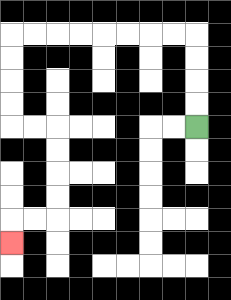{'start': '[8, 5]', 'end': '[0, 10]', 'path_directions': 'U,U,U,U,L,L,L,L,L,L,L,L,D,D,D,D,R,R,D,D,D,D,L,L,D', 'path_coordinates': '[[8, 5], [8, 4], [8, 3], [8, 2], [8, 1], [7, 1], [6, 1], [5, 1], [4, 1], [3, 1], [2, 1], [1, 1], [0, 1], [0, 2], [0, 3], [0, 4], [0, 5], [1, 5], [2, 5], [2, 6], [2, 7], [2, 8], [2, 9], [1, 9], [0, 9], [0, 10]]'}